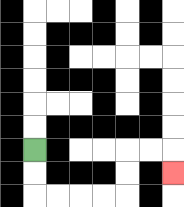{'start': '[1, 6]', 'end': '[7, 7]', 'path_directions': 'D,D,R,R,R,R,U,U,R,R,D', 'path_coordinates': '[[1, 6], [1, 7], [1, 8], [2, 8], [3, 8], [4, 8], [5, 8], [5, 7], [5, 6], [6, 6], [7, 6], [7, 7]]'}